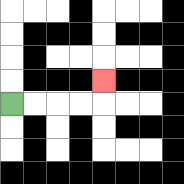{'start': '[0, 4]', 'end': '[4, 3]', 'path_directions': 'R,R,R,R,U', 'path_coordinates': '[[0, 4], [1, 4], [2, 4], [3, 4], [4, 4], [4, 3]]'}